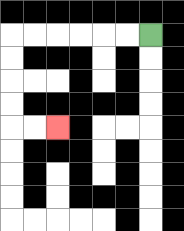{'start': '[6, 1]', 'end': '[2, 5]', 'path_directions': 'L,L,L,L,L,L,D,D,D,D,R,R', 'path_coordinates': '[[6, 1], [5, 1], [4, 1], [3, 1], [2, 1], [1, 1], [0, 1], [0, 2], [0, 3], [0, 4], [0, 5], [1, 5], [2, 5]]'}